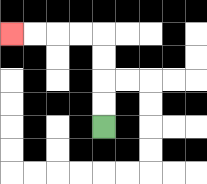{'start': '[4, 5]', 'end': '[0, 1]', 'path_directions': 'U,U,U,U,L,L,L,L', 'path_coordinates': '[[4, 5], [4, 4], [4, 3], [4, 2], [4, 1], [3, 1], [2, 1], [1, 1], [0, 1]]'}